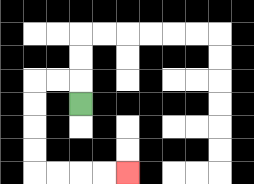{'start': '[3, 4]', 'end': '[5, 7]', 'path_directions': 'U,L,L,D,D,D,D,R,R,R,R', 'path_coordinates': '[[3, 4], [3, 3], [2, 3], [1, 3], [1, 4], [1, 5], [1, 6], [1, 7], [2, 7], [3, 7], [4, 7], [5, 7]]'}